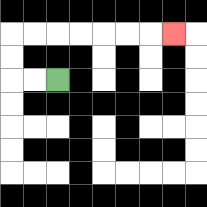{'start': '[2, 3]', 'end': '[7, 1]', 'path_directions': 'L,L,U,U,R,R,R,R,R,R,R', 'path_coordinates': '[[2, 3], [1, 3], [0, 3], [0, 2], [0, 1], [1, 1], [2, 1], [3, 1], [4, 1], [5, 1], [6, 1], [7, 1]]'}